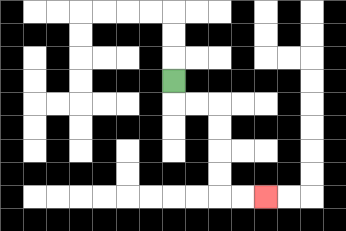{'start': '[7, 3]', 'end': '[11, 8]', 'path_directions': 'D,R,R,D,D,D,D,R,R', 'path_coordinates': '[[7, 3], [7, 4], [8, 4], [9, 4], [9, 5], [9, 6], [9, 7], [9, 8], [10, 8], [11, 8]]'}